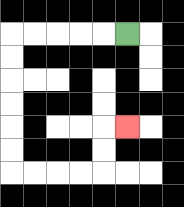{'start': '[5, 1]', 'end': '[5, 5]', 'path_directions': 'L,L,L,L,L,D,D,D,D,D,D,R,R,R,R,U,U,R', 'path_coordinates': '[[5, 1], [4, 1], [3, 1], [2, 1], [1, 1], [0, 1], [0, 2], [0, 3], [0, 4], [0, 5], [0, 6], [0, 7], [1, 7], [2, 7], [3, 7], [4, 7], [4, 6], [4, 5], [5, 5]]'}